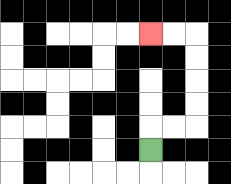{'start': '[6, 6]', 'end': '[6, 1]', 'path_directions': 'U,R,R,U,U,U,U,L,L', 'path_coordinates': '[[6, 6], [6, 5], [7, 5], [8, 5], [8, 4], [8, 3], [8, 2], [8, 1], [7, 1], [6, 1]]'}